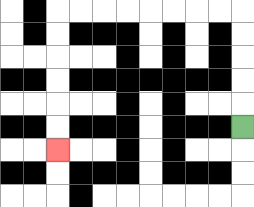{'start': '[10, 5]', 'end': '[2, 6]', 'path_directions': 'U,U,U,U,U,L,L,L,L,L,L,L,L,D,D,D,D,D,D', 'path_coordinates': '[[10, 5], [10, 4], [10, 3], [10, 2], [10, 1], [10, 0], [9, 0], [8, 0], [7, 0], [6, 0], [5, 0], [4, 0], [3, 0], [2, 0], [2, 1], [2, 2], [2, 3], [2, 4], [2, 5], [2, 6]]'}